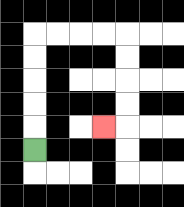{'start': '[1, 6]', 'end': '[4, 5]', 'path_directions': 'U,U,U,U,U,R,R,R,R,D,D,D,D,L', 'path_coordinates': '[[1, 6], [1, 5], [1, 4], [1, 3], [1, 2], [1, 1], [2, 1], [3, 1], [4, 1], [5, 1], [5, 2], [5, 3], [5, 4], [5, 5], [4, 5]]'}